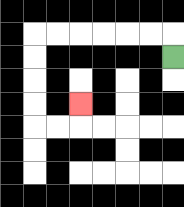{'start': '[7, 2]', 'end': '[3, 4]', 'path_directions': 'U,L,L,L,L,L,L,D,D,D,D,R,R,U', 'path_coordinates': '[[7, 2], [7, 1], [6, 1], [5, 1], [4, 1], [3, 1], [2, 1], [1, 1], [1, 2], [1, 3], [1, 4], [1, 5], [2, 5], [3, 5], [3, 4]]'}